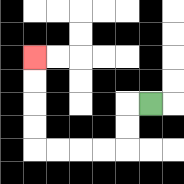{'start': '[6, 4]', 'end': '[1, 2]', 'path_directions': 'L,D,D,L,L,L,L,U,U,U,U', 'path_coordinates': '[[6, 4], [5, 4], [5, 5], [5, 6], [4, 6], [3, 6], [2, 6], [1, 6], [1, 5], [1, 4], [1, 3], [1, 2]]'}